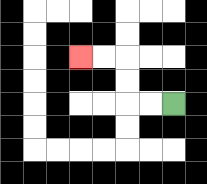{'start': '[7, 4]', 'end': '[3, 2]', 'path_directions': 'L,L,U,U,L,L', 'path_coordinates': '[[7, 4], [6, 4], [5, 4], [5, 3], [5, 2], [4, 2], [3, 2]]'}